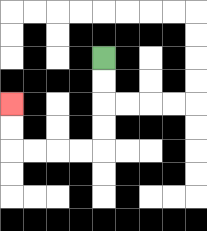{'start': '[4, 2]', 'end': '[0, 4]', 'path_directions': 'D,D,D,D,L,L,L,L,U,U', 'path_coordinates': '[[4, 2], [4, 3], [4, 4], [4, 5], [4, 6], [3, 6], [2, 6], [1, 6], [0, 6], [0, 5], [0, 4]]'}